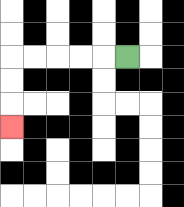{'start': '[5, 2]', 'end': '[0, 5]', 'path_directions': 'L,L,L,L,L,D,D,D', 'path_coordinates': '[[5, 2], [4, 2], [3, 2], [2, 2], [1, 2], [0, 2], [0, 3], [0, 4], [0, 5]]'}